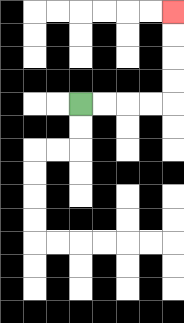{'start': '[3, 4]', 'end': '[7, 0]', 'path_directions': 'R,R,R,R,U,U,U,U', 'path_coordinates': '[[3, 4], [4, 4], [5, 4], [6, 4], [7, 4], [7, 3], [7, 2], [7, 1], [7, 0]]'}